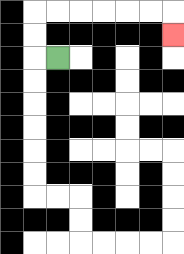{'start': '[2, 2]', 'end': '[7, 1]', 'path_directions': 'L,U,U,R,R,R,R,R,R,D', 'path_coordinates': '[[2, 2], [1, 2], [1, 1], [1, 0], [2, 0], [3, 0], [4, 0], [5, 0], [6, 0], [7, 0], [7, 1]]'}